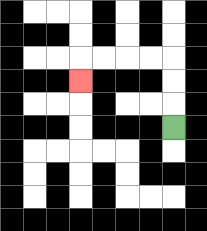{'start': '[7, 5]', 'end': '[3, 3]', 'path_directions': 'U,U,U,L,L,L,L,D', 'path_coordinates': '[[7, 5], [7, 4], [7, 3], [7, 2], [6, 2], [5, 2], [4, 2], [3, 2], [3, 3]]'}